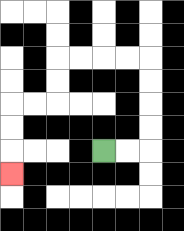{'start': '[4, 6]', 'end': '[0, 7]', 'path_directions': 'R,R,U,U,U,U,L,L,L,L,D,D,L,L,D,D,D', 'path_coordinates': '[[4, 6], [5, 6], [6, 6], [6, 5], [6, 4], [6, 3], [6, 2], [5, 2], [4, 2], [3, 2], [2, 2], [2, 3], [2, 4], [1, 4], [0, 4], [0, 5], [0, 6], [0, 7]]'}